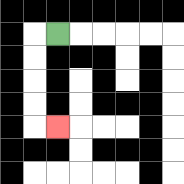{'start': '[2, 1]', 'end': '[2, 5]', 'path_directions': 'L,D,D,D,D,R', 'path_coordinates': '[[2, 1], [1, 1], [1, 2], [1, 3], [1, 4], [1, 5], [2, 5]]'}